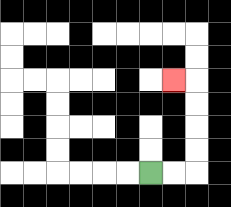{'start': '[6, 7]', 'end': '[7, 3]', 'path_directions': 'R,R,U,U,U,U,L', 'path_coordinates': '[[6, 7], [7, 7], [8, 7], [8, 6], [8, 5], [8, 4], [8, 3], [7, 3]]'}